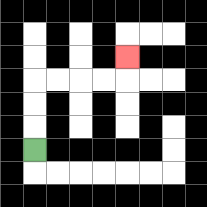{'start': '[1, 6]', 'end': '[5, 2]', 'path_directions': 'U,U,U,R,R,R,R,U', 'path_coordinates': '[[1, 6], [1, 5], [1, 4], [1, 3], [2, 3], [3, 3], [4, 3], [5, 3], [5, 2]]'}